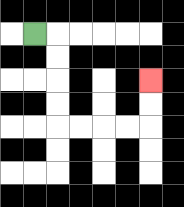{'start': '[1, 1]', 'end': '[6, 3]', 'path_directions': 'R,D,D,D,D,R,R,R,R,U,U', 'path_coordinates': '[[1, 1], [2, 1], [2, 2], [2, 3], [2, 4], [2, 5], [3, 5], [4, 5], [5, 5], [6, 5], [6, 4], [6, 3]]'}